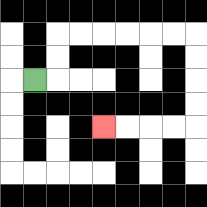{'start': '[1, 3]', 'end': '[4, 5]', 'path_directions': 'R,U,U,R,R,R,R,R,R,D,D,D,D,L,L,L,L', 'path_coordinates': '[[1, 3], [2, 3], [2, 2], [2, 1], [3, 1], [4, 1], [5, 1], [6, 1], [7, 1], [8, 1], [8, 2], [8, 3], [8, 4], [8, 5], [7, 5], [6, 5], [5, 5], [4, 5]]'}